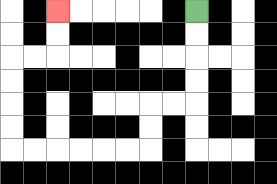{'start': '[8, 0]', 'end': '[2, 0]', 'path_directions': 'D,D,D,D,L,L,D,D,L,L,L,L,L,L,U,U,U,U,R,R,U,U', 'path_coordinates': '[[8, 0], [8, 1], [8, 2], [8, 3], [8, 4], [7, 4], [6, 4], [6, 5], [6, 6], [5, 6], [4, 6], [3, 6], [2, 6], [1, 6], [0, 6], [0, 5], [0, 4], [0, 3], [0, 2], [1, 2], [2, 2], [2, 1], [2, 0]]'}